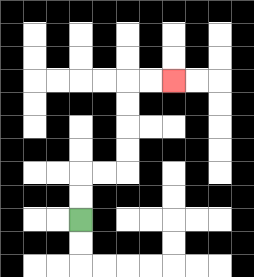{'start': '[3, 9]', 'end': '[7, 3]', 'path_directions': 'U,U,R,R,U,U,U,U,R,R', 'path_coordinates': '[[3, 9], [3, 8], [3, 7], [4, 7], [5, 7], [5, 6], [5, 5], [5, 4], [5, 3], [6, 3], [7, 3]]'}